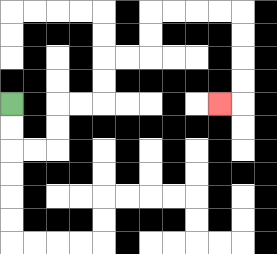{'start': '[0, 4]', 'end': '[9, 4]', 'path_directions': 'D,D,R,R,U,U,R,R,U,U,R,R,U,U,R,R,R,R,D,D,D,D,L', 'path_coordinates': '[[0, 4], [0, 5], [0, 6], [1, 6], [2, 6], [2, 5], [2, 4], [3, 4], [4, 4], [4, 3], [4, 2], [5, 2], [6, 2], [6, 1], [6, 0], [7, 0], [8, 0], [9, 0], [10, 0], [10, 1], [10, 2], [10, 3], [10, 4], [9, 4]]'}